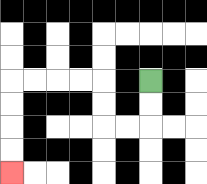{'start': '[6, 3]', 'end': '[0, 7]', 'path_directions': 'D,D,L,L,U,U,L,L,L,L,D,D,D,D', 'path_coordinates': '[[6, 3], [6, 4], [6, 5], [5, 5], [4, 5], [4, 4], [4, 3], [3, 3], [2, 3], [1, 3], [0, 3], [0, 4], [0, 5], [0, 6], [0, 7]]'}